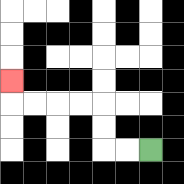{'start': '[6, 6]', 'end': '[0, 3]', 'path_directions': 'L,L,U,U,L,L,L,L,U', 'path_coordinates': '[[6, 6], [5, 6], [4, 6], [4, 5], [4, 4], [3, 4], [2, 4], [1, 4], [0, 4], [0, 3]]'}